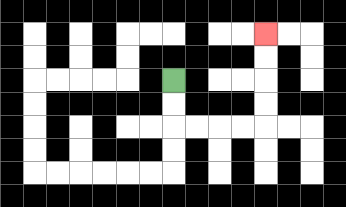{'start': '[7, 3]', 'end': '[11, 1]', 'path_directions': 'D,D,R,R,R,R,U,U,U,U', 'path_coordinates': '[[7, 3], [7, 4], [7, 5], [8, 5], [9, 5], [10, 5], [11, 5], [11, 4], [11, 3], [11, 2], [11, 1]]'}